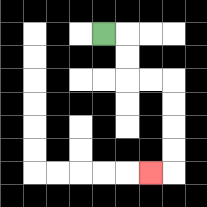{'start': '[4, 1]', 'end': '[6, 7]', 'path_directions': 'R,D,D,R,R,D,D,D,D,L', 'path_coordinates': '[[4, 1], [5, 1], [5, 2], [5, 3], [6, 3], [7, 3], [7, 4], [7, 5], [7, 6], [7, 7], [6, 7]]'}